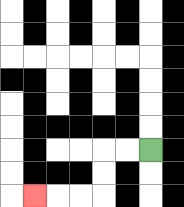{'start': '[6, 6]', 'end': '[1, 8]', 'path_directions': 'L,L,D,D,L,L,L', 'path_coordinates': '[[6, 6], [5, 6], [4, 6], [4, 7], [4, 8], [3, 8], [2, 8], [1, 8]]'}